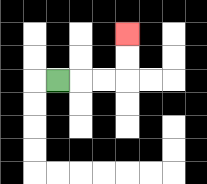{'start': '[2, 3]', 'end': '[5, 1]', 'path_directions': 'R,R,R,U,U', 'path_coordinates': '[[2, 3], [3, 3], [4, 3], [5, 3], [5, 2], [5, 1]]'}